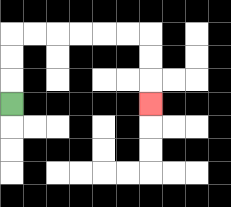{'start': '[0, 4]', 'end': '[6, 4]', 'path_directions': 'U,U,U,R,R,R,R,R,R,D,D,D', 'path_coordinates': '[[0, 4], [0, 3], [0, 2], [0, 1], [1, 1], [2, 1], [3, 1], [4, 1], [5, 1], [6, 1], [6, 2], [6, 3], [6, 4]]'}